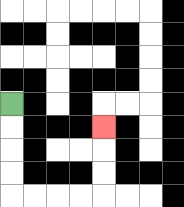{'start': '[0, 4]', 'end': '[4, 5]', 'path_directions': 'D,D,D,D,R,R,R,R,U,U,U', 'path_coordinates': '[[0, 4], [0, 5], [0, 6], [0, 7], [0, 8], [1, 8], [2, 8], [3, 8], [4, 8], [4, 7], [4, 6], [4, 5]]'}